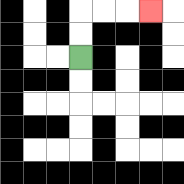{'start': '[3, 2]', 'end': '[6, 0]', 'path_directions': 'U,U,R,R,R', 'path_coordinates': '[[3, 2], [3, 1], [3, 0], [4, 0], [5, 0], [6, 0]]'}